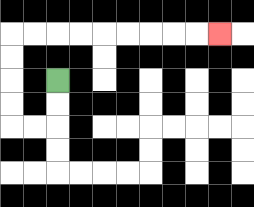{'start': '[2, 3]', 'end': '[9, 1]', 'path_directions': 'D,D,L,L,U,U,U,U,R,R,R,R,R,R,R,R,R', 'path_coordinates': '[[2, 3], [2, 4], [2, 5], [1, 5], [0, 5], [0, 4], [0, 3], [0, 2], [0, 1], [1, 1], [2, 1], [3, 1], [4, 1], [5, 1], [6, 1], [7, 1], [8, 1], [9, 1]]'}